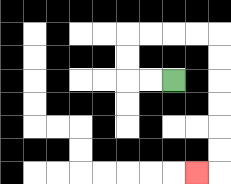{'start': '[7, 3]', 'end': '[8, 7]', 'path_directions': 'L,L,U,U,R,R,R,R,D,D,D,D,D,D,L', 'path_coordinates': '[[7, 3], [6, 3], [5, 3], [5, 2], [5, 1], [6, 1], [7, 1], [8, 1], [9, 1], [9, 2], [9, 3], [9, 4], [9, 5], [9, 6], [9, 7], [8, 7]]'}